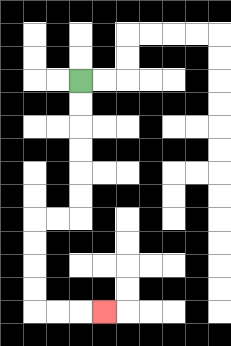{'start': '[3, 3]', 'end': '[4, 13]', 'path_directions': 'D,D,D,D,D,D,L,L,D,D,D,D,R,R,R', 'path_coordinates': '[[3, 3], [3, 4], [3, 5], [3, 6], [3, 7], [3, 8], [3, 9], [2, 9], [1, 9], [1, 10], [1, 11], [1, 12], [1, 13], [2, 13], [3, 13], [4, 13]]'}